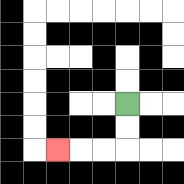{'start': '[5, 4]', 'end': '[2, 6]', 'path_directions': 'D,D,L,L,L', 'path_coordinates': '[[5, 4], [5, 5], [5, 6], [4, 6], [3, 6], [2, 6]]'}